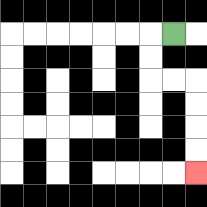{'start': '[7, 1]', 'end': '[8, 7]', 'path_directions': 'L,D,D,R,R,D,D,D,D', 'path_coordinates': '[[7, 1], [6, 1], [6, 2], [6, 3], [7, 3], [8, 3], [8, 4], [8, 5], [8, 6], [8, 7]]'}